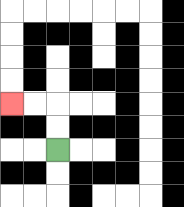{'start': '[2, 6]', 'end': '[0, 4]', 'path_directions': 'U,U,L,L', 'path_coordinates': '[[2, 6], [2, 5], [2, 4], [1, 4], [0, 4]]'}